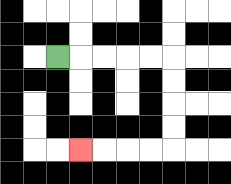{'start': '[2, 2]', 'end': '[3, 6]', 'path_directions': 'R,R,R,R,R,D,D,D,D,L,L,L,L', 'path_coordinates': '[[2, 2], [3, 2], [4, 2], [5, 2], [6, 2], [7, 2], [7, 3], [7, 4], [7, 5], [7, 6], [6, 6], [5, 6], [4, 6], [3, 6]]'}